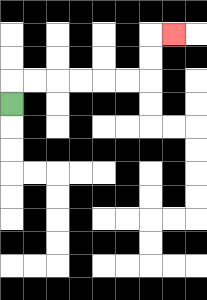{'start': '[0, 4]', 'end': '[7, 1]', 'path_directions': 'U,R,R,R,R,R,R,U,U,R', 'path_coordinates': '[[0, 4], [0, 3], [1, 3], [2, 3], [3, 3], [4, 3], [5, 3], [6, 3], [6, 2], [6, 1], [7, 1]]'}